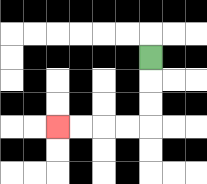{'start': '[6, 2]', 'end': '[2, 5]', 'path_directions': 'D,D,D,L,L,L,L', 'path_coordinates': '[[6, 2], [6, 3], [6, 4], [6, 5], [5, 5], [4, 5], [3, 5], [2, 5]]'}